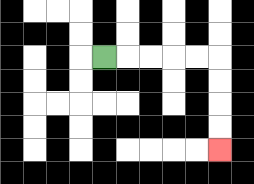{'start': '[4, 2]', 'end': '[9, 6]', 'path_directions': 'R,R,R,R,R,D,D,D,D', 'path_coordinates': '[[4, 2], [5, 2], [6, 2], [7, 2], [8, 2], [9, 2], [9, 3], [9, 4], [9, 5], [9, 6]]'}